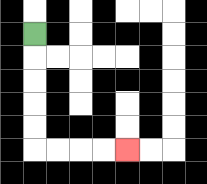{'start': '[1, 1]', 'end': '[5, 6]', 'path_directions': 'D,D,D,D,D,R,R,R,R', 'path_coordinates': '[[1, 1], [1, 2], [1, 3], [1, 4], [1, 5], [1, 6], [2, 6], [3, 6], [4, 6], [5, 6]]'}